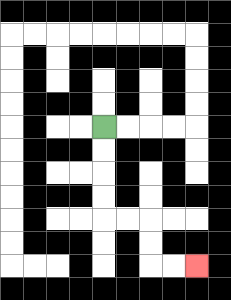{'start': '[4, 5]', 'end': '[8, 11]', 'path_directions': 'D,D,D,D,R,R,D,D,R,R', 'path_coordinates': '[[4, 5], [4, 6], [4, 7], [4, 8], [4, 9], [5, 9], [6, 9], [6, 10], [6, 11], [7, 11], [8, 11]]'}